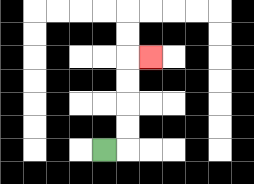{'start': '[4, 6]', 'end': '[6, 2]', 'path_directions': 'R,U,U,U,U,R', 'path_coordinates': '[[4, 6], [5, 6], [5, 5], [5, 4], [5, 3], [5, 2], [6, 2]]'}